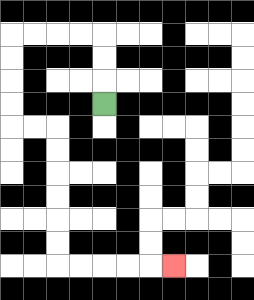{'start': '[4, 4]', 'end': '[7, 11]', 'path_directions': 'U,U,U,L,L,L,L,D,D,D,D,R,R,D,D,D,D,D,D,R,R,R,R,R', 'path_coordinates': '[[4, 4], [4, 3], [4, 2], [4, 1], [3, 1], [2, 1], [1, 1], [0, 1], [0, 2], [0, 3], [0, 4], [0, 5], [1, 5], [2, 5], [2, 6], [2, 7], [2, 8], [2, 9], [2, 10], [2, 11], [3, 11], [4, 11], [5, 11], [6, 11], [7, 11]]'}